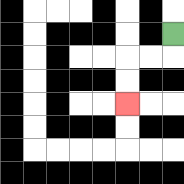{'start': '[7, 1]', 'end': '[5, 4]', 'path_directions': 'D,L,L,D,D', 'path_coordinates': '[[7, 1], [7, 2], [6, 2], [5, 2], [5, 3], [5, 4]]'}